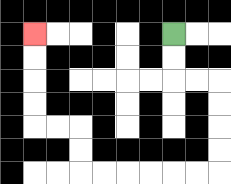{'start': '[7, 1]', 'end': '[1, 1]', 'path_directions': 'D,D,R,R,D,D,D,D,L,L,L,L,L,L,U,U,L,L,U,U,U,U', 'path_coordinates': '[[7, 1], [7, 2], [7, 3], [8, 3], [9, 3], [9, 4], [9, 5], [9, 6], [9, 7], [8, 7], [7, 7], [6, 7], [5, 7], [4, 7], [3, 7], [3, 6], [3, 5], [2, 5], [1, 5], [1, 4], [1, 3], [1, 2], [1, 1]]'}